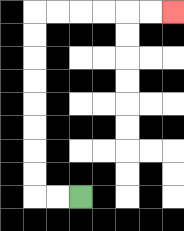{'start': '[3, 8]', 'end': '[7, 0]', 'path_directions': 'L,L,U,U,U,U,U,U,U,U,R,R,R,R,R,R', 'path_coordinates': '[[3, 8], [2, 8], [1, 8], [1, 7], [1, 6], [1, 5], [1, 4], [1, 3], [1, 2], [1, 1], [1, 0], [2, 0], [3, 0], [4, 0], [5, 0], [6, 0], [7, 0]]'}